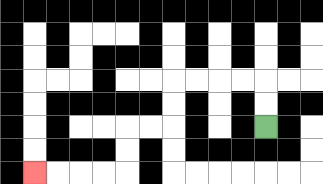{'start': '[11, 5]', 'end': '[1, 7]', 'path_directions': 'U,U,L,L,L,L,D,D,L,L,D,D,L,L,L,L', 'path_coordinates': '[[11, 5], [11, 4], [11, 3], [10, 3], [9, 3], [8, 3], [7, 3], [7, 4], [7, 5], [6, 5], [5, 5], [5, 6], [5, 7], [4, 7], [3, 7], [2, 7], [1, 7]]'}